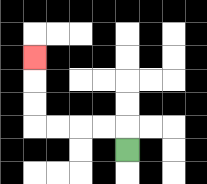{'start': '[5, 6]', 'end': '[1, 2]', 'path_directions': 'U,L,L,L,L,U,U,U', 'path_coordinates': '[[5, 6], [5, 5], [4, 5], [3, 5], [2, 5], [1, 5], [1, 4], [1, 3], [1, 2]]'}